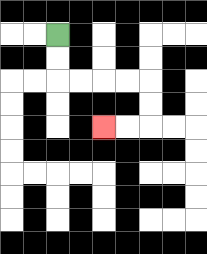{'start': '[2, 1]', 'end': '[4, 5]', 'path_directions': 'D,D,R,R,R,R,D,D,L,L', 'path_coordinates': '[[2, 1], [2, 2], [2, 3], [3, 3], [4, 3], [5, 3], [6, 3], [6, 4], [6, 5], [5, 5], [4, 5]]'}